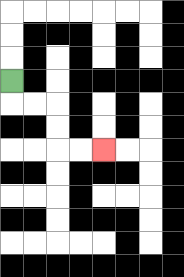{'start': '[0, 3]', 'end': '[4, 6]', 'path_directions': 'D,R,R,D,D,R,R', 'path_coordinates': '[[0, 3], [0, 4], [1, 4], [2, 4], [2, 5], [2, 6], [3, 6], [4, 6]]'}